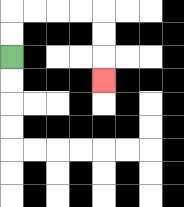{'start': '[0, 2]', 'end': '[4, 3]', 'path_directions': 'U,U,R,R,R,R,D,D,D', 'path_coordinates': '[[0, 2], [0, 1], [0, 0], [1, 0], [2, 0], [3, 0], [4, 0], [4, 1], [4, 2], [4, 3]]'}